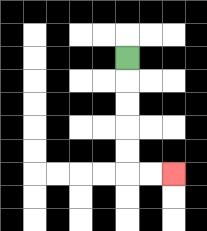{'start': '[5, 2]', 'end': '[7, 7]', 'path_directions': 'D,D,D,D,D,R,R', 'path_coordinates': '[[5, 2], [5, 3], [5, 4], [5, 5], [5, 6], [5, 7], [6, 7], [7, 7]]'}